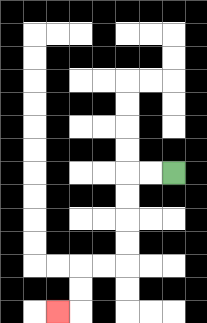{'start': '[7, 7]', 'end': '[2, 13]', 'path_directions': 'L,L,D,D,D,D,L,L,D,D,L', 'path_coordinates': '[[7, 7], [6, 7], [5, 7], [5, 8], [5, 9], [5, 10], [5, 11], [4, 11], [3, 11], [3, 12], [3, 13], [2, 13]]'}